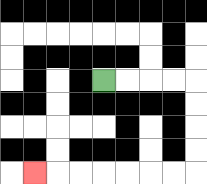{'start': '[4, 3]', 'end': '[1, 7]', 'path_directions': 'R,R,R,R,D,D,D,D,L,L,L,L,L,L,L', 'path_coordinates': '[[4, 3], [5, 3], [6, 3], [7, 3], [8, 3], [8, 4], [8, 5], [8, 6], [8, 7], [7, 7], [6, 7], [5, 7], [4, 7], [3, 7], [2, 7], [1, 7]]'}